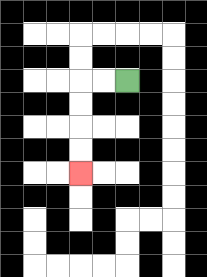{'start': '[5, 3]', 'end': '[3, 7]', 'path_directions': 'L,L,D,D,D,D', 'path_coordinates': '[[5, 3], [4, 3], [3, 3], [3, 4], [3, 5], [3, 6], [3, 7]]'}